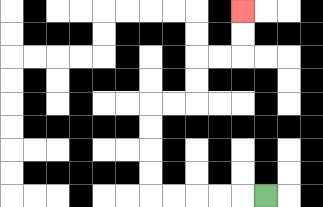{'start': '[11, 8]', 'end': '[10, 0]', 'path_directions': 'L,L,L,L,L,U,U,U,U,R,R,U,U,R,R,U,U', 'path_coordinates': '[[11, 8], [10, 8], [9, 8], [8, 8], [7, 8], [6, 8], [6, 7], [6, 6], [6, 5], [6, 4], [7, 4], [8, 4], [8, 3], [8, 2], [9, 2], [10, 2], [10, 1], [10, 0]]'}